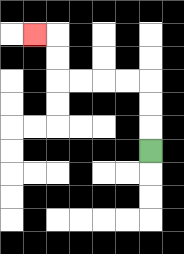{'start': '[6, 6]', 'end': '[1, 1]', 'path_directions': 'U,U,U,L,L,L,L,U,U,L', 'path_coordinates': '[[6, 6], [6, 5], [6, 4], [6, 3], [5, 3], [4, 3], [3, 3], [2, 3], [2, 2], [2, 1], [1, 1]]'}